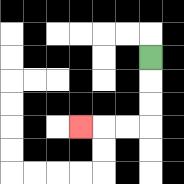{'start': '[6, 2]', 'end': '[3, 5]', 'path_directions': 'D,D,D,L,L,L', 'path_coordinates': '[[6, 2], [6, 3], [6, 4], [6, 5], [5, 5], [4, 5], [3, 5]]'}